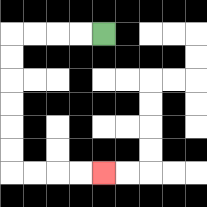{'start': '[4, 1]', 'end': '[4, 7]', 'path_directions': 'L,L,L,L,D,D,D,D,D,D,R,R,R,R', 'path_coordinates': '[[4, 1], [3, 1], [2, 1], [1, 1], [0, 1], [0, 2], [0, 3], [0, 4], [0, 5], [0, 6], [0, 7], [1, 7], [2, 7], [3, 7], [4, 7]]'}